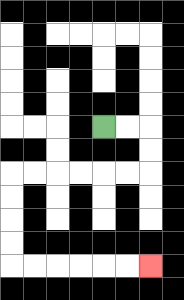{'start': '[4, 5]', 'end': '[6, 11]', 'path_directions': 'R,R,D,D,L,L,L,L,L,L,D,D,D,D,R,R,R,R,R,R', 'path_coordinates': '[[4, 5], [5, 5], [6, 5], [6, 6], [6, 7], [5, 7], [4, 7], [3, 7], [2, 7], [1, 7], [0, 7], [0, 8], [0, 9], [0, 10], [0, 11], [1, 11], [2, 11], [3, 11], [4, 11], [5, 11], [6, 11]]'}